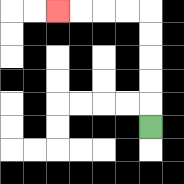{'start': '[6, 5]', 'end': '[2, 0]', 'path_directions': 'U,U,U,U,U,L,L,L,L', 'path_coordinates': '[[6, 5], [6, 4], [6, 3], [6, 2], [6, 1], [6, 0], [5, 0], [4, 0], [3, 0], [2, 0]]'}